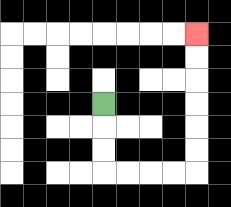{'start': '[4, 4]', 'end': '[8, 1]', 'path_directions': 'D,D,D,R,R,R,R,U,U,U,U,U,U', 'path_coordinates': '[[4, 4], [4, 5], [4, 6], [4, 7], [5, 7], [6, 7], [7, 7], [8, 7], [8, 6], [8, 5], [8, 4], [8, 3], [8, 2], [8, 1]]'}